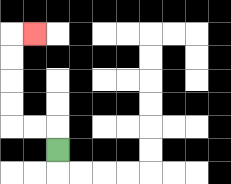{'start': '[2, 6]', 'end': '[1, 1]', 'path_directions': 'U,L,L,U,U,U,U,R', 'path_coordinates': '[[2, 6], [2, 5], [1, 5], [0, 5], [0, 4], [0, 3], [0, 2], [0, 1], [1, 1]]'}